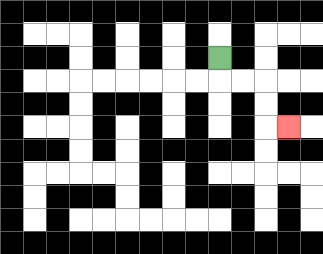{'start': '[9, 2]', 'end': '[12, 5]', 'path_directions': 'D,R,R,D,D,R', 'path_coordinates': '[[9, 2], [9, 3], [10, 3], [11, 3], [11, 4], [11, 5], [12, 5]]'}